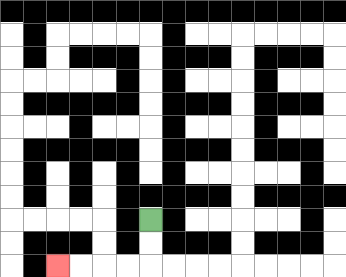{'start': '[6, 9]', 'end': '[2, 11]', 'path_directions': 'D,D,L,L,L,L', 'path_coordinates': '[[6, 9], [6, 10], [6, 11], [5, 11], [4, 11], [3, 11], [2, 11]]'}